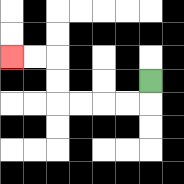{'start': '[6, 3]', 'end': '[0, 2]', 'path_directions': 'D,L,L,L,L,U,U,L,L', 'path_coordinates': '[[6, 3], [6, 4], [5, 4], [4, 4], [3, 4], [2, 4], [2, 3], [2, 2], [1, 2], [0, 2]]'}